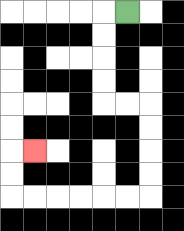{'start': '[5, 0]', 'end': '[1, 6]', 'path_directions': 'L,D,D,D,D,R,R,D,D,D,D,L,L,L,L,L,L,U,U,R', 'path_coordinates': '[[5, 0], [4, 0], [4, 1], [4, 2], [4, 3], [4, 4], [5, 4], [6, 4], [6, 5], [6, 6], [6, 7], [6, 8], [5, 8], [4, 8], [3, 8], [2, 8], [1, 8], [0, 8], [0, 7], [0, 6], [1, 6]]'}